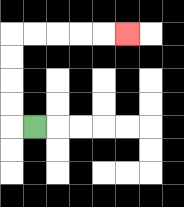{'start': '[1, 5]', 'end': '[5, 1]', 'path_directions': 'L,U,U,U,U,R,R,R,R,R', 'path_coordinates': '[[1, 5], [0, 5], [0, 4], [0, 3], [0, 2], [0, 1], [1, 1], [2, 1], [3, 1], [4, 1], [5, 1]]'}